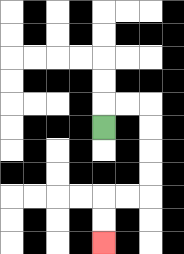{'start': '[4, 5]', 'end': '[4, 10]', 'path_directions': 'U,R,R,D,D,D,D,L,L,D,D', 'path_coordinates': '[[4, 5], [4, 4], [5, 4], [6, 4], [6, 5], [6, 6], [6, 7], [6, 8], [5, 8], [4, 8], [4, 9], [4, 10]]'}